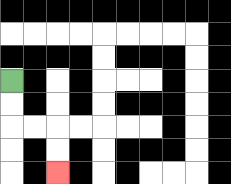{'start': '[0, 3]', 'end': '[2, 7]', 'path_directions': 'D,D,R,R,D,D', 'path_coordinates': '[[0, 3], [0, 4], [0, 5], [1, 5], [2, 5], [2, 6], [2, 7]]'}